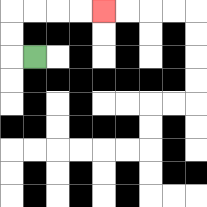{'start': '[1, 2]', 'end': '[4, 0]', 'path_directions': 'L,U,U,R,R,R,R', 'path_coordinates': '[[1, 2], [0, 2], [0, 1], [0, 0], [1, 0], [2, 0], [3, 0], [4, 0]]'}